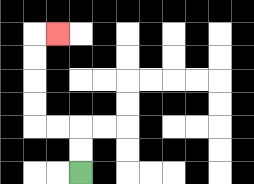{'start': '[3, 7]', 'end': '[2, 1]', 'path_directions': 'U,U,L,L,U,U,U,U,R', 'path_coordinates': '[[3, 7], [3, 6], [3, 5], [2, 5], [1, 5], [1, 4], [1, 3], [1, 2], [1, 1], [2, 1]]'}